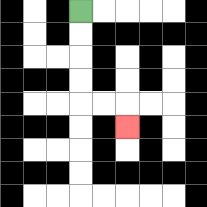{'start': '[3, 0]', 'end': '[5, 5]', 'path_directions': 'D,D,D,D,R,R,D', 'path_coordinates': '[[3, 0], [3, 1], [3, 2], [3, 3], [3, 4], [4, 4], [5, 4], [5, 5]]'}